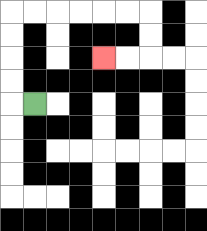{'start': '[1, 4]', 'end': '[4, 2]', 'path_directions': 'L,U,U,U,U,R,R,R,R,R,R,D,D,L,L', 'path_coordinates': '[[1, 4], [0, 4], [0, 3], [0, 2], [0, 1], [0, 0], [1, 0], [2, 0], [3, 0], [4, 0], [5, 0], [6, 0], [6, 1], [6, 2], [5, 2], [4, 2]]'}